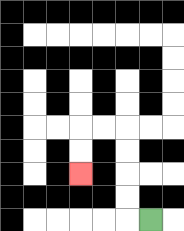{'start': '[6, 9]', 'end': '[3, 7]', 'path_directions': 'L,U,U,U,U,L,L,D,D', 'path_coordinates': '[[6, 9], [5, 9], [5, 8], [5, 7], [5, 6], [5, 5], [4, 5], [3, 5], [3, 6], [3, 7]]'}